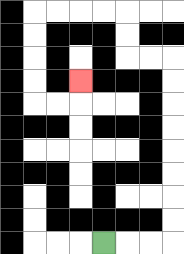{'start': '[4, 10]', 'end': '[3, 3]', 'path_directions': 'R,R,R,U,U,U,U,U,U,U,U,L,L,U,U,L,L,L,L,D,D,D,D,R,R,U', 'path_coordinates': '[[4, 10], [5, 10], [6, 10], [7, 10], [7, 9], [7, 8], [7, 7], [7, 6], [7, 5], [7, 4], [7, 3], [7, 2], [6, 2], [5, 2], [5, 1], [5, 0], [4, 0], [3, 0], [2, 0], [1, 0], [1, 1], [1, 2], [1, 3], [1, 4], [2, 4], [3, 4], [3, 3]]'}